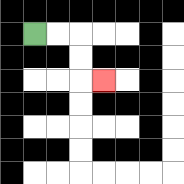{'start': '[1, 1]', 'end': '[4, 3]', 'path_directions': 'R,R,D,D,R', 'path_coordinates': '[[1, 1], [2, 1], [3, 1], [3, 2], [3, 3], [4, 3]]'}